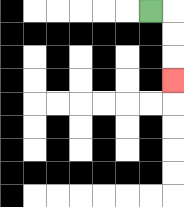{'start': '[6, 0]', 'end': '[7, 3]', 'path_directions': 'R,D,D,D', 'path_coordinates': '[[6, 0], [7, 0], [7, 1], [7, 2], [7, 3]]'}